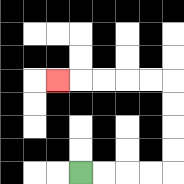{'start': '[3, 7]', 'end': '[2, 3]', 'path_directions': 'R,R,R,R,U,U,U,U,L,L,L,L,L', 'path_coordinates': '[[3, 7], [4, 7], [5, 7], [6, 7], [7, 7], [7, 6], [7, 5], [7, 4], [7, 3], [6, 3], [5, 3], [4, 3], [3, 3], [2, 3]]'}